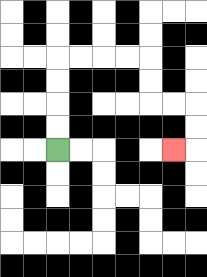{'start': '[2, 6]', 'end': '[7, 6]', 'path_directions': 'U,U,U,U,R,R,R,R,D,D,R,R,D,D,L', 'path_coordinates': '[[2, 6], [2, 5], [2, 4], [2, 3], [2, 2], [3, 2], [4, 2], [5, 2], [6, 2], [6, 3], [6, 4], [7, 4], [8, 4], [8, 5], [8, 6], [7, 6]]'}